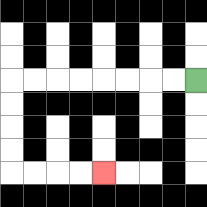{'start': '[8, 3]', 'end': '[4, 7]', 'path_directions': 'L,L,L,L,L,L,L,L,D,D,D,D,R,R,R,R', 'path_coordinates': '[[8, 3], [7, 3], [6, 3], [5, 3], [4, 3], [3, 3], [2, 3], [1, 3], [0, 3], [0, 4], [0, 5], [0, 6], [0, 7], [1, 7], [2, 7], [3, 7], [4, 7]]'}